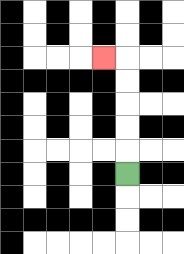{'start': '[5, 7]', 'end': '[4, 2]', 'path_directions': 'U,U,U,U,U,L', 'path_coordinates': '[[5, 7], [5, 6], [5, 5], [5, 4], [5, 3], [5, 2], [4, 2]]'}